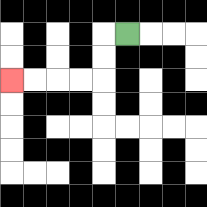{'start': '[5, 1]', 'end': '[0, 3]', 'path_directions': 'L,D,D,L,L,L,L', 'path_coordinates': '[[5, 1], [4, 1], [4, 2], [4, 3], [3, 3], [2, 3], [1, 3], [0, 3]]'}